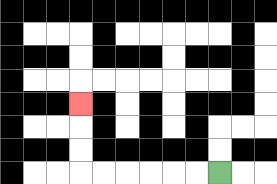{'start': '[9, 7]', 'end': '[3, 4]', 'path_directions': 'L,L,L,L,L,L,U,U,U', 'path_coordinates': '[[9, 7], [8, 7], [7, 7], [6, 7], [5, 7], [4, 7], [3, 7], [3, 6], [3, 5], [3, 4]]'}